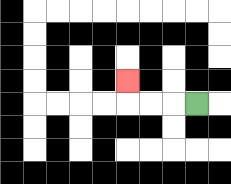{'start': '[8, 4]', 'end': '[5, 3]', 'path_directions': 'L,L,L,U', 'path_coordinates': '[[8, 4], [7, 4], [6, 4], [5, 4], [5, 3]]'}